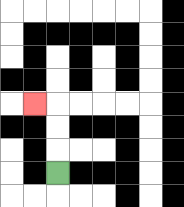{'start': '[2, 7]', 'end': '[1, 4]', 'path_directions': 'U,U,U,L', 'path_coordinates': '[[2, 7], [2, 6], [2, 5], [2, 4], [1, 4]]'}